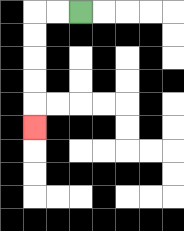{'start': '[3, 0]', 'end': '[1, 5]', 'path_directions': 'L,L,D,D,D,D,D', 'path_coordinates': '[[3, 0], [2, 0], [1, 0], [1, 1], [1, 2], [1, 3], [1, 4], [1, 5]]'}